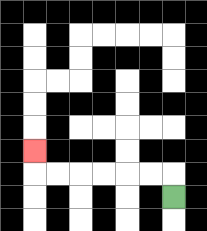{'start': '[7, 8]', 'end': '[1, 6]', 'path_directions': 'U,L,L,L,L,L,L,U', 'path_coordinates': '[[7, 8], [7, 7], [6, 7], [5, 7], [4, 7], [3, 7], [2, 7], [1, 7], [1, 6]]'}